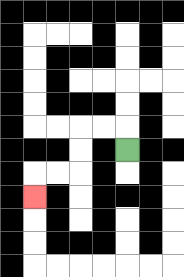{'start': '[5, 6]', 'end': '[1, 8]', 'path_directions': 'U,L,L,D,D,L,L,D', 'path_coordinates': '[[5, 6], [5, 5], [4, 5], [3, 5], [3, 6], [3, 7], [2, 7], [1, 7], [1, 8]]'}